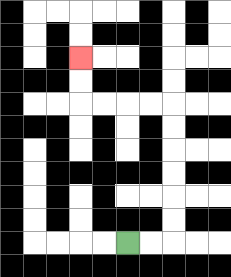{'start': '[5, 10]', 'end': '[3, 2]', 'path_directions': 'R,R,U,U,U,U,U,U,L,L,L,L,U,U', 'path_coordinates': '[[5, 10], [6, 10], [7, 10], [7, 9], [7, 8], [7, 7], [7, 6], [7, 5], [7, 4], [6, 4], [5, 4], [4, 4], [3, 4], [3, 3], [3, 2]]'}